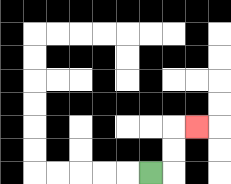{'start': '[6, 7]', 'end': '[8, 5]', 'path_directions': 'R,U,U,R', 'path_coordinates': '[[6, 7], [7, 7], [7, 6], [7, 5], [8, 5]]'}